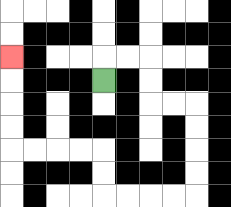{'start': '[4, 3]', 'end': '[0, 2]', 'path_directions': 'U,R,R,D,D,R,R,D,D,D,D,L,L,L,L,U,U,L,L,L,L,U,U,U,U', 'path_coordinates': '[[4, 3], [4, 2], [5, 2], [6, 2], [6, 3], [6, 4], [7, 4], [8, 4], [8, 5], [8, 6], [8, 7], [8, 8], [7, 8], [6, 8], [5, 8], [4, 8], [4, 7], [4, 6], [3, 6], [2, 6], [1, 6], [0, 6], [0, 5], [0, 4], [0, 3], [0, 2]]'}